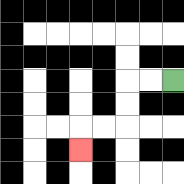{'start': '[7, 3]', 'end': '[3, 6]', 'path_directions': 'L,L,D,D,L,L,D', 'path_coordinates': '[[7, 3], [6, 3], [5, 3], [5, 4], [5, 5], [4, 5], [3, 5], [3, 6]]'}